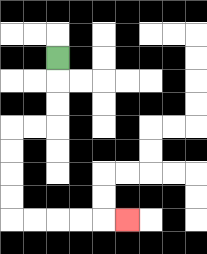{'start': '[2, 2]', 'end': '[5, 9]', 'path_directions': 'D,D,D,L,L,D,D,D,D,R,R,R,R,R', 'path_coordinates': '[[2, 2], [2, 3], [2, 4], [2, 5], [1, 5], [0, 5], [0, 6], [0, 7], [0, 8], [0, 9], [1, 9], [2, 9], [3, 9], [4, 9], [5, 9]]'}